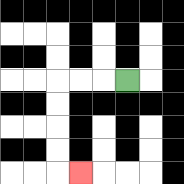{'start': '[5, 3]', 'end': '[3, 7]', 'path_directions': 'L,L,L,D,D,D,D,R', 'path_coordinates': '[[5, 3], [4, 3], [3, 3], [2, 3], [2, 4], [2, 5], [2, 6], [2, 7], [3, 7]]'}